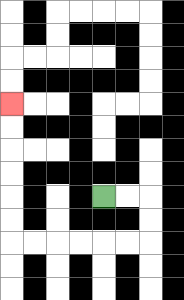{'start': '[4, 8]', 'end': '[0, 4]', 'path_directions': 'R,R,D,D,L,L,L,L,L,L,U,U,U,U,U,U', 'path_coordinates': '[[4, 8], [5, 8], [6, 8], [6, 9], [6, 10], [5, 10], [4, 10], [3, 10], [2, 10], [1, 10], [0, 10], [0, 9], [0, 8], [0, 7], [0, 6], [0, 5], [0, 4]]'}